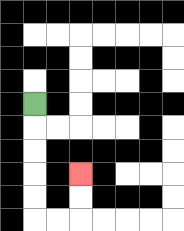{'start': '[1, 4]', 'end': '[3, 7]', 'path_directions': 'D,D,D,D,D,R,R,U,U', 'path_coordinates': '[[1, 4], [1, 5], [1, 6], [1, 7], [1, 8], [1, 9], [2, 9], [3, 9], [3, 8], [3, 7]]'}